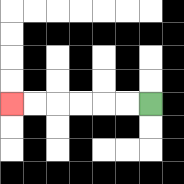{'start': '[6, 4]', 'end': '[0, 4]', 'path_directions': 'L,L,L,L,L,L', 'path_coordinates': '[[6, 4], [5, 4], [4, 4], [3, 4], [2, 4], [1, 4], [0, 4]]'}